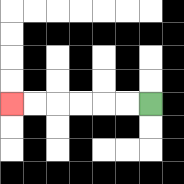{'start': '[6, 4]', 'end': '[0, 4]', 'path_directions': 'L,L,L,L,L,L', 'path_coordinates': '[[6, 4], [5, 4], [4, 4], [3, 4], [2, 4], [1, 4], [0, 4]]'}